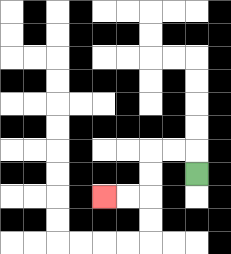{'start': '[8, 7]', 'end': '[4, 8]', 'path_directions': 'U,L,L,D,D,L,L', 'path_coordinates': '[[8, 7], [8, 6], [7, 6], [6, 6], [6, 7], [6, 8], [5, 8], [4, 8]]'}